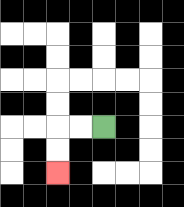{'start': '[4, 5]', 'end': '[2, 7]', 'path_directions': 'L,L,D,D', 'path_coordinates': '[[4, 5], [3, 5], [2, 5], [2, 6], [2, 7]]'}